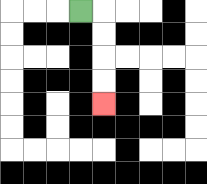{'start': '[3, 0]', 'end': '[4, 4]', 'path_directions': 'R,D,D,D,D', 'path_coordinates': '[[3, 0], [4, 0], [4, 1], [4, 2], [4, 3], [4, 4]]'}